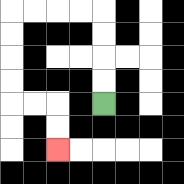{'start': '[4, 4]', 'end': '[2, 6]', 'path_directions': 'U,U,U,U,L,L,L,L,D,D,D,D,R,R,D,D', 'path_coordinates': '[[4, 4], [4, 3], [4, 2], [4, 1], [4, 0], [3, 0], [2, 0], [1, 0], [0, 0], [0, 1], [0, 2], [0, 3], [0, 4], [1, 4], [2, 4], [2, 5], [2, 6]]'}